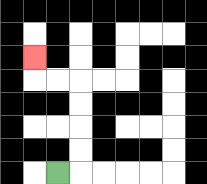{'start': '[2, 7]', 'end': '[1, 2]', 'path_directions': 'R,U,U,U,U,L,L,U', 'path_coordinates': '[[2, 7], [3, 7], [3, 6], [3, 5], [3, 4], [3, 3], [2, 3], [1, 3], [1, 2]]'}